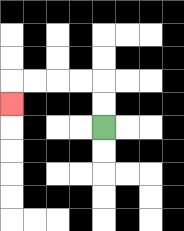{'start': '[4, 5]', 'end': '[0, 4]', 'path_directions': 'U,U,L,L,L,L,D', 'path_coordinates': '[[4, 5], [4, 4], [4, 3], [3, 3], [2, 3], [1, 3], [0, 3], [0, 4]]'}